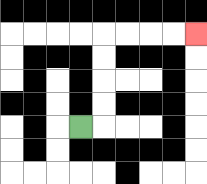{'start': '[3, 5]', 'end': '[8, 1]', 'path_directions': 'R,U,U,U,U,R,R,R,R', 'path_coordinates': '[[3, 5], [4, 5], [4, 4], [4, 3], [4, 2], [4, 1], [5, 1], [6, 1], [7, 1], [8, 1]]'}